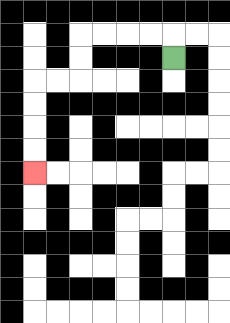{'start': '[7, 2]', 'end': '[1, 7]', 'path_directions': 'U,L,L,L,L,D,D,L,L,D,D,D,D', 'path_coordinates': '[[7, 2], [7, 1], [6, 1], [5, 1], [4, 1], [3, 1], [3, 2], [3, 3], [2, 3], [1, 3], [1, 4], [1, 5], [1, 6], [1, 7]]'}